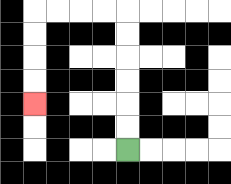{'start': '[5, 6]', 'end': '[1, 4]', 'path_directions': 'U,U,U,U,U,U,L,L,L,L,D,D,D,D', 'path_coordinates': '[[5, 6], [5, 5], [5, 4], [5, 3], [5, 2], [5, 1], [5, 0], [4, 0], [3, 0], [2, 0], [1, 0], [1, 1], [1, 2], [1, 3], [1, 4]]'}